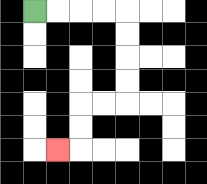{'start': '[1, 0]', 'end': '[2, 6]', 'path_directions': 'R,R,R,R,D,D,D,D,L,L,D,D,L', 'path_coordinates': '[[1, 0], [2, 0], [3, 0], [4, 0], [5, 0], [5, 1], [5, 2], [5, 3], [5, 4], [4, 4], [3, 4], [3, 5], [3, 6], [2, 6]]'}